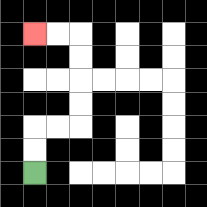{'start': '[1, 7]', 'end': '[1, 1]', 'path_directions': 'U,U,R,R,U,U,U,U,L,L', 'path_coordinates': '[[1, 7], [1, 6], [1, 5], [2, 5], [3, 5], [3, 4], [3, 3], [3, 2], [3, 1], [2, 1], [1, 1]]'}